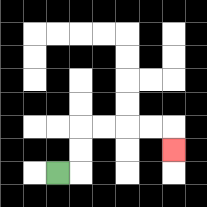{'start': '[2, 7]', 'end': '[7, 6]', 'path_directions': 'R,U,U,R,R,R,R,D', 'path_coordinates': '[[2, 7], [3, 7], [3, 6], [3, 5], [4, 5], [5, 5], [6, 5], [7, 5], [7, 6]]'}